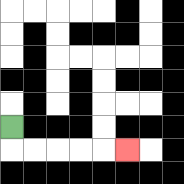{'start': '[0, 5]', 'end': '[5, 6]', 'path_directions': 'D,R,R,R,R,R', 'path_coordinates': '[[0, 5], [0, 6], [1, 6], [2, 6], [3, 6], [4, 6], [5, 6]]'}